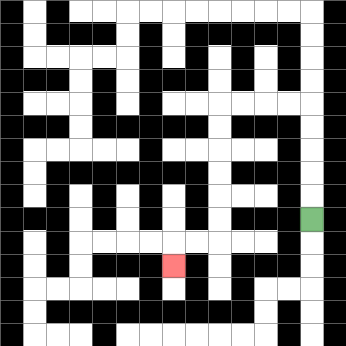{'start': '[13, 9]', 'end': '[7, 11]', 'path_directions': 'U,U,U,U,U,L,L,L,L,D,D,D,D,D,D,L,L,D', 'path_coordinates': '[[13, 9], [13, 8], [13, 7], [13, 6], [13, 5], [13, 4], [12, 4], [11, 4], [10, 4], [9, 4], [9, 5], [9, 6], [9, 7], [9, 8], [9, 9], [9, 10], [8, 10], [7, 10], [7, 11]]'}